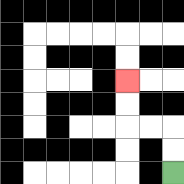{'start': '[7, 7]', 'end': '[5, 3]', 'path_directions': 'U,U,L,L,U,U', 'path_coordinates': '[[7, 7], [7, 6], [7, 5], [6, 5], [5, 5], [5, 4], [5, 3]]'}